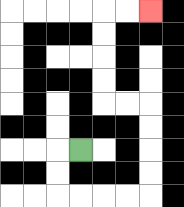{'start': '[3, 6]', 'end': '[6, 0]', 'path_directions': 'L,D,D,R,R,R,R,U,U,U,U,L,L,U,U,U,U,R,R', 'path_coordinates': '[[3, 6], [2, 6], [2, 7], [2, 8], [3, 8], [4, 8], [5, 8], [6, 8], [6, 7], [6, 6], [6, 5], [6, 4], [5, 4], [4, 4], [4, 3], [4, 2], [4, 1], [4, 0], [5, 0], [6, 0]]'}